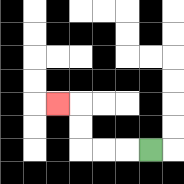{'start': '[6, 6]', 'end': '[2, 4]', 'path_directions': 'L,L,L,U,U,L', 'path_coordinates': '[[6, 6], [5, 6], [4, 6], [3, 6], [3, 5], [3, 4], [2, 4]]'}